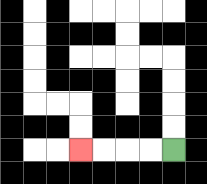{'start': '[7, 6]', 'end': '[3, 6]', 'path_directions': 'L,L,L,L', 'path_coordinates': '[[7, 6], [6, 6], [5, 6], [4, 6], [3, 6]]'}